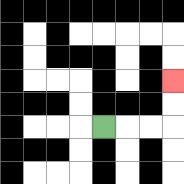{'start': '[4, 5]', 'end': '[7, 3]', 'path_directions': 'R,R,R,U,U', 'path_coordinates': '[[4, 5], [5, 5], [6, 5], [7, 5], [7, 4], [7, 3]]'}